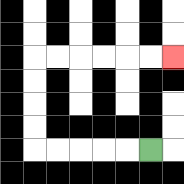{'start': '[6, 6]', 'end': '[7, 2]', 'path_directions': 'L,L,L,L,L,U,U,U,U,R,R,R,R,R,R', 'path_coordinates': '[[6, 6], [5, 6], [4, 6], [3, 6], [2, 6], [1, 6], [1, 5], [1, 4], [1, 3], [1, 2], [2, 2], [3, 2], [4, 2], [5, 2], [6, 2], [7, 2]]'}